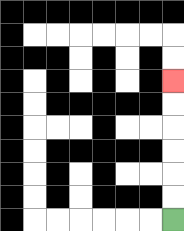{'start': '[7, 9]', 'end': '[7, 3]', 'path_directions': 'U,U,U,U,U,U', 'path_coordinates': '[[7, 9], [7, 8], [7, 7], [7, 6], [7, 5], [7, 4], [7, 3]]'}